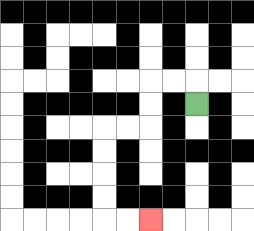{'start': '[8, 4]', 'end': '[6, 9]', 'path_directions': 'U,L,L,D,D,L,L,D,D,D,D,R,R', 'path_coordinates': '[[8, 4], [8, 3], [7, 3], [6, 3], [6, 4], [6, 5], [5, 5], [4, 5], [4, 6], [4, 7], [4, 8], [4, 9], [5, 9], [6, 9]]'}